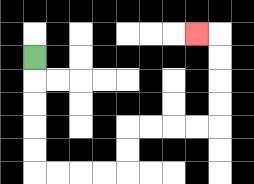{'start': '[1, 2]', 'end': '[8, 1]', 'path_directions': 'D,D,D,D,D,R,R,R,R,U,U,R,R,R,R,U,U,U,U,L', 'path_coordinates': '[[1, 2], [1, 3], [1, 4], [1, 5], [1, 6], [1, 7], [2, 7], [3, 7], [4, 7], [5, 7], [5, 6], [5, 5], [6, 5], [7, 5], [8, 5], [9, 5], [9, 4], [9, 3], [9, 2], [9, 1], [8, 1]]'}